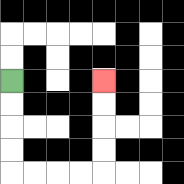{'start': '[0, 3]', 'end': '[4, 3]', 'path_directions': 'D,D,D,D,R,R,R,R,U,U,U,U', 'path_coordinates': '[[0, 3], [0, 4], [0, 5], [0, 6], [0, 7], [1, 7], [2, 7], [3, 7], [4, 7], [4, 6], [4, 5], [4, 4], [4, 3]]'}